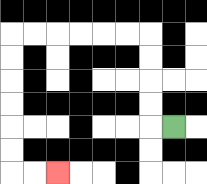{'start': '[7, 5]', 'end': '[2, 7]', 'path_directions': 'L,U,U,U,U,L,L,L,L,L,L,D,D,D,D,D,D,R,R', 'path_coordinates': '[[7, 5], [6, 5], [6, 4], [6, 3], [6, 2], [6, 1], [5, 1], [4, 1], [3, 1], [2, 1], [1, 1], [0, 1], [0, 2], [0, 3], [0, 4], [0, 5], [0, 6], [0, 7], [1, 7], [2, 7]]'}